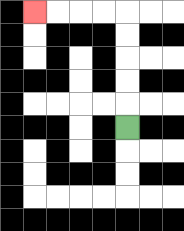{'start': '[5, 5]', 'end': '[1, 0]', 'path_directions': 'U,U,U,U,U,L,L,L,L', 'path_coordinates': '[[5, 5], [5, 4], [5, 3], [5, 2], [5, 1], [5, 0], [4, 0], [3, 0], [2, 0], [1, 0]]'}